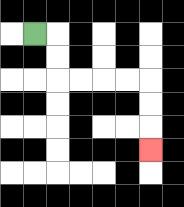{'start': '[1, 1]', 'end': '[6, 6]', 'path_directions': 'R,D,D,R,R,R,R,D,D,D', 'path_coordinates': '[[1, 1], [2, 1], [2, 2], [2, 3], [3, 3], [4, 3], [5, 3], [6, 3], [6, 4], [6, 5], [6, 6]]'}